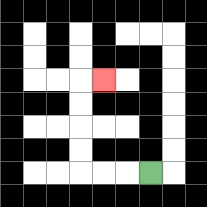{'start': '[6, 7]', 'end': '[4, 3]', 'path_directions': 'L,L,L,U,U,U,U,R', 'path_coordinates': '[[6, 7], [5, 7], [4, 7], [3, 7], [3, 6], [3, 5], [3, 4], [3, 3], [4, 3]]'}